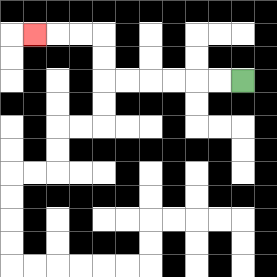{'start': '[10, 3]', 'end': '[1, 1]', 'path_directions': 'L,L,L,L,L,L,U,U,L,L,L', 'path_coordinates': '[[10, 3], [9, 3], [8, 3], [7, 3], [6, 3], [5, 3], [4, 3], [4, 2], [4, 1], [3, 1], [2, 1], [1, 1]]'}